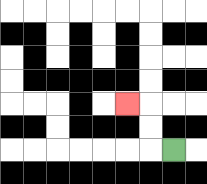{'start': '[7, 6]', 'end': '[5, 4]', 'path_directions': 'L,U,U,L', 'path_coordinates': '[[7, 6], [6, 6], [6, 5], [6, 4], [5, 4]]'}